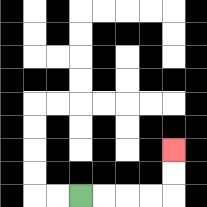{'start': '[3, 8]', 'end': '[7, 6]', 'path_directions': 'R,R,R,R,U,U', 'path_coordinates': '[[3, 8], [4, 8], [5, 8], [6, 8], [7, 8], [7, 7], [7, 6]]'}